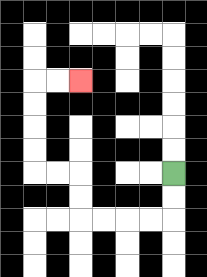{'start': '[7, 7]', 'end': '[3, 3]', 'path_directions': 'D,D,L,L,L,L,U,U,L,L,U,U,U,U,R,R', 'path_coordinates': '[[7, 7], [7, 8], [7, 9], [6, 9], [5, 9], [4, 9], [3, 9], [3, 8], [3, 7], [2, 7], [1, 7], [1, 6], [1, 5], [1, 4], [1, 3], [2, 3], [3, 3]]'}